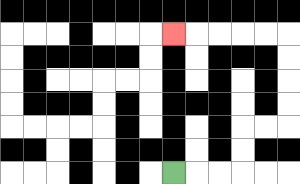{'start': '[7, 7]', 'end': '[7, 1]', 'path_directions': 'R,R,R,U,U,R,R,U,U,U,U,L,L,L,L,L', 'path_coordinates': '[[7, 7], [8, 7], [9, 7], [10, 7], [10, 6], [10, 5], [11, 5], [12, 5], [12, 4], [12, 3], [12, 2], [12, 1], [11, 1], [10, 1], [9, 1], [8, 1], [7, 1]]'}